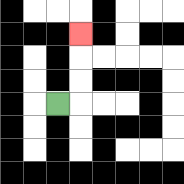{'start': '[2, 4]', 'end': '[3, 1]', 'path_directions': 'R,U,U,U', 'path_coordinates': '[[2, 4], [3, 4], [3, 3], [3, 2], [3, 1]]'}